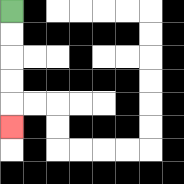{'start': '[0, 0]', 'end': '[0, 5]', 'path_directions': 'D,D,D,D,D', 'path_coordinates': '[[0, 0], [0, 1], [0, 2], [0, 3], [0, 4], [0, 5]]'}